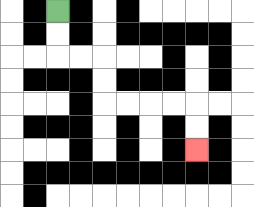{'start': '[2, 0]', 'end': '[8, 6]', 'path_directions': 'D,D,R,R,D,D,R,R,R,R,D,D', 'path_coordinates': '[[2, 0], [2, 1], [2, 2], [3, 2], [4, 2], [4, 3], [4, 4], [5, 4], [6, 4], [7, 4], [8, 4], [8, 5], [8, 6]]'}